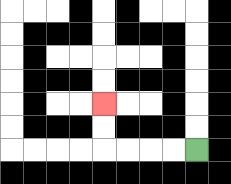{'start': '[8, 6]', 'end': '[4, 4]', 'path_directions': 'L,L,L,L,U,U', 'path_coordinates': '[[8, 6], [7, 6], [6, 6], [5, 6], [4, 6], [4, 5], [4, 4]]'}